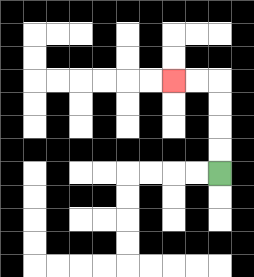{'start': '[9, 7]', 'end': '[7, 3]', 'path_directions': 'U,U,U,U,L,L', 'path_coordinates': '[[9, 7], [9, 6], [9, 5], [9, 4], [9, 3], [8, 3], [7, 3]]'}